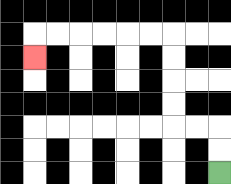{'start': '[9, 7]', 'end': '[1, 2]', 'path_directions': 'U,U,L,L,U,U,U,U,L,L,L,L,L,L,D', 'path_coordinates': '[[9, 7], [9, 6], [9, 5], [8, 5], [7, 5], [7, 4], [7, 3], [7, 2], [7, 1], [6, 1], [5, 1], [4, 1], [3, 1], [2, 1], [1, 1], [1, 2]]'}